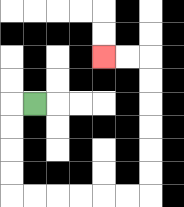{'start': '[1, 4]', 'end': '[4, 2]', 'path_directions': 'L,D,D,D,D,R,R,R,R,R,R,U,U,U,U,U,U,L,L', 'path_coordinates': '[[1, 4], [0, 4], [0, 5], [0, 6], [0, 7], [0, 8], [1, 8], [2, 8], [3, 8], [4, 8], [5, 8], [6, 8], [6, 7], [6, 6], [6, 5], [6, 4], [6, 3], [6, 2], [5, 2], [4, 2]]'}